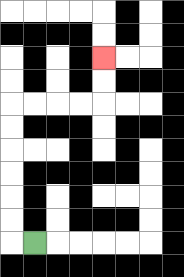{'start': '[1, 10]', 'end': '[4, 2]', 'path_directions': 'L,U,U,U,U,U,U,R,R,R,R,U,U', 'path_coordinates': '[[1, 10], [0, 10], [0, 9], [0, 8], [0, 7], [0, 6], [0, 5], [0, 4], [1, 4], [2, 4], [3, 4], [4, 4], [4, 3], [4, 2]]'}